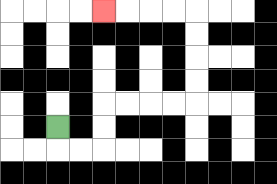{'start': '[2, 5]', 'end': '[4, 0]', 'path_directions': 'D,R,R,U,U,R,R,R,R,U,U,U,U,L,L,L,L', 'path_coordinates': '[[2, 5], [2, 6], [3, 6], [4, 6], [4, 5], [4, 4], [5, 4], [6, 4], [7, 4], [8, 4], [8, 3], [8, 2], [8, 1], [8, 0], [7, 0], [6, 0], [5, 0], [4, 0]]'}